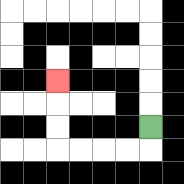{'start': '[6, 5]', 'end': '[2, 3]', 'path_directions': 'D,L,L,L,L,U,U,U', 'path_coordinates': '[[6, 5], [6, 6], [5, 6], [4, 6], [3, 6], [2, 6], [2, 5], [2, 4], [2, 3]]'}